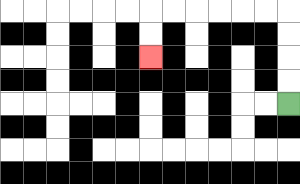{'start': '[12, 4]', 'end': '[6, 2]', 'path_directions': 'U,U,U,U,L,L,L,L,L,L,D,D', 'path_coordinates': '[[12, 4], [12, 3], [12, 2], [12, 1], [12, 0], [11, 0], [10, 0], [9, 0], [8, 0], [7, 0], [6, 0], [6, 1], [6, 2]]'}